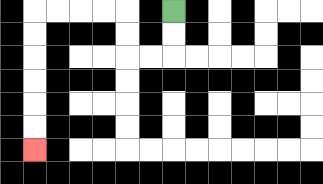{'start': '[7, 0]', 'end': '[1, 6]', 'path_directions': 'D,D,L,L,U,U,L,L,L,L,D,D,D,D,D,D', 'path_coordinates': '[[7, 0], [7, 1], [7, 2], [6, 2], [5, 2], [5, 1], [5, 0], [4, 0], [3, 0], [2, 0], [1, 0], [1, 1], [1, 2], [1, 3], [1, 4], [1, 5], [1, 6]]'}